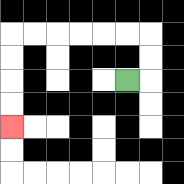{'start': '[5, 3]', 'end': '[0, 5]', 'path_directions': 'R,U,U,L,L,L,L,L,L,D,D,D,D', 'path_coordinates': '[[5, 3], [6, 3], [6, 2], [6, 1], [5, 1], [4, 1], [3, 1], [2, 1], [1, 1], [0, 1], [0, 2], [0, 3], [0, 4], [0, 5]]'}